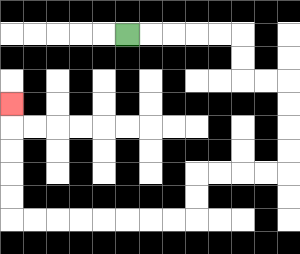{'start': '[5, 1]', 'end': '[0, 4]', 'path_directions': 'R,R,R,R,R,D,D,R,R,D,D,D,D,L,L,L,L,D,D,L,L,L,L,L,L,L,L,U,U,U,U,U', 'path_coordinates': '[[5, 1], [6, 1], [7, 1], [8, 1], [9, 1], [10, 1], [10, 2], [10, 3], [11, 3], [12, 3], [12, 4], [12, 5], [12, 6], [12, 7], [11, 7], [10, 7], [9, 7], [8, 7], [8, 8], [8, 9], [7, 9], [6, 9], [5, 9], [4, 9], [3, 9], [2, 9], [1, 9], [0, 9], [0, 8], [0, 7], [0, 6], [0, 5], [0, 4]]'}